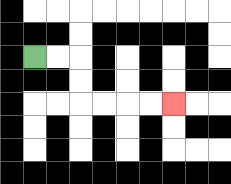{'start': '[1, 2]', 'end': '[7, 4]', 'path_directions': 'R,R,D,D,R,R,R,R', 'path_coordinates': '[[1, 2], [2, 2], [3, 2], [3, 3], [3, 4], [4, 4], [5, 4], [6, 4], [7, 4]]'}